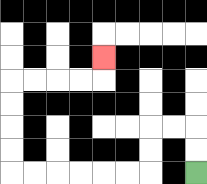{'start': '[8, 7]', 'end': '[4, 2]', 'path_directions': 'U,U,L,L,D,D,L,L,L,L,L,L,U,U,U,U,R,R,R,R,U', 'path_coordinates': '[[8, 7], [8, 6], [8, 5], [7, 5], [6, 5], [6, 6], [6, 7], [5, 7], [4, 7], [3, 7], [2, 7], [1, 7], [0, 7], [0, 6], [0, 5], [0, 4], [0, 3], [1, 3], [2, 3], [3, 3], [4, 3], [4, 2]]'}